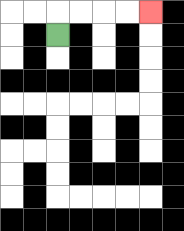{'start': '[2, 1]', 'end': '[6, 0]', 'path_directions': 'U,R,R,R,R', 'path_coordinates': '[[2, 1], [2, 0], [3, 0], [4, 0], [5, 0], [6, 0]]'}